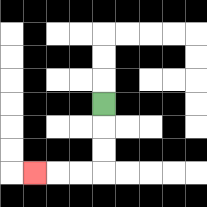{'start': '[4, 4]', 'end': '[1, 7]', 'path_directions': 'D,D,D,L,L,L', 'path_coordinates': '[[4, 4], [4, 5], [4, 6], [4, 7], [3, 7], [2, 7], [1, 7]]'}